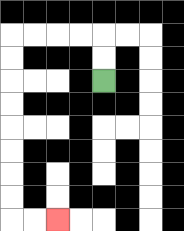{'start': '[4, 3]', 'end': '[2, 9]', 'path_directions': 'U,U,L,L,L,L,D,D,D,D,D,D,D,D,R,R', 'path_coordinates': '[[4, 3], [4, 2], [4, 1], [3, 1], [2, 1], [1, 1], [0, 1], [0, 2], [0, 3], [0, 4], [0, 5], [0, 6], [0, 7], [0, 8], [0, 9], [1, 9], [2, 9]]'}